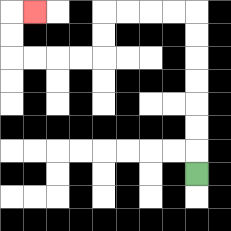{'start': '[8, 7]', 'end': '[1, 0]', 'path_directions': 'U,U,U,U,U,U,U,L,L,L,L,D,D,L,L,L,L,U,U,R', 'path_coordinates': '[[8, 7], [8, 6], [8, 5], [8, 4], [8, 3], [8, 2], [8, 1], [8, 0], [7, 0], [6, 0], [5, 0], [4, 0], [4, 1], [4, 2], [3, 2], [2, 2], [1, 2], [0, 2], [0, 1], [0, 0], [1, 0]]'}